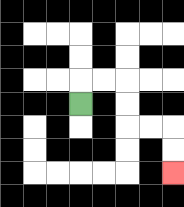{'start': '[3, 4]', 'end': '[7, 7]', 'path_directions': 'U,R,R,D,D,R,R,D,D', 'path_coordinates': '[[3, 4], [3, 3], [4, 3], [5, 3], [5, 4], [5, 5], [6, 5], [7, 5], [7, 6], [7, 7]]'}